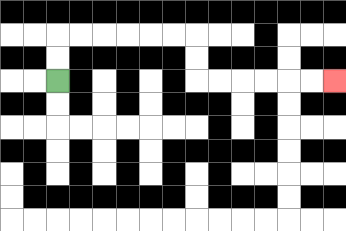{'start': '[2, 3]', 'end': '[14, 3]', 'path_directions': 'U,U,R,R,R,R,R,R,D,D,R,R,R,R,R,R', 'path_coordinates': '[[2, 3], [2, 2], [2, 1], [3, 1], [4, 1], [5, 1], [6, 1], [7, 1], [8, 1], [8, 2], [8, 3], [9, 3], [10, 3], [11, 3], [12, 3], [13, 3], [14, 3]]'}